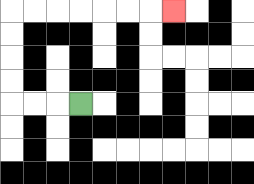{'start': '[3, 4]', 'end': '[7, 0]', 'path_directions': 'L,L,L,U,U,U,U,R,R,R,R,R,R,R', 'path_coordinates': '[[3, 4], [2, 4], [1, 4], [0, 4], [0, 3], [0, 2], [0, 1], [0, 0], [1, 0], [2, 0], [3, 0], [4, 0], [5, 0], [6, 0], [7, 0]]'}